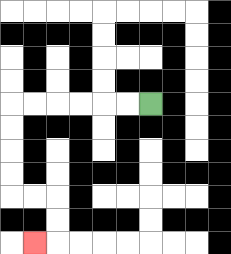{'start': '[6, 4]', 'end': '[1, 10]', 'path_directions': 'L,L,L,L,L,L,D,D,D,D,R,R,D,D,L', 'path_coordinates': '[[6, 4], [5, 4], [4, 4], [3, 4], [2, 4], [1, 4], [0, 4], [0, 5], [0, 6], [0, 7], [0, 8], [1, 8], [2, 8], [2, 9], [2, 10], [1, 10]]'}